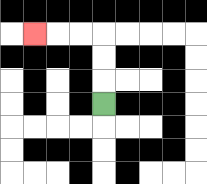{'start': '[4, 4]', 'end': '[1, 1]', 'path_directions': 'U,U,U,L,L,L', 'path_coordinates': '[[4, 4], [4, 3], [4, 2], [4, 1], [3, 1], [2, 1], [1, 1]]'}